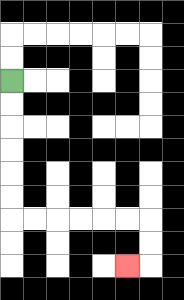{'start': '[0, 3]', 'end': '[5, 11]', 'path_directions': 'D,D,D,D,D,D,R,R,R,R,R,R,D,D,L', 'path_coordinates': '[[0, 3], [0, 4], [0, 5], [0, 6], [0, 7], [0, 8], [0, 9], [1, 9], [2, 9], [3, 9], [4, 9], [5, 9], [6, 9], [6, 10], [6, 11], [5, 11]]'}